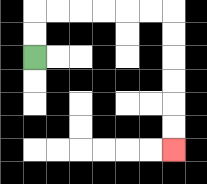{'start': '[1, 2]', 'end': '[7, 6]', 'path_directions': 'U,U,R,R,R,R,R,R,D,D,D,D,D,D', 'path_coordinates': '[[1, 2], [1, 1], [1, 0], [2, 0], [3, 0], [4, 0], [5, 0], [6, 0], [7, 0], [7, 1], [7, 2], [7, 3], [7, 4], [7, 5], [7, 6]]'}